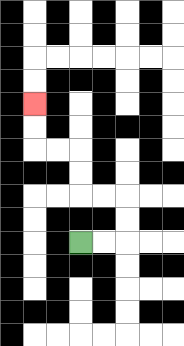{'start': '[3, 10]', 'end': '[1, 4]', 'path_directions': 'R,R,U,U,L,L,U,U,L,L,U,U', 'path_coordinates': '[[3, 10], [4, 10], [5, 10], [5, 9], [5, 8], [4, 8], [3, 8], [3, 7], [3, 6], [2, 6], [1, 6], [1, 5], [1, 4]]'}